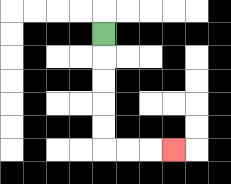{'start': '[4, 1]', 'end': '[7, 6]', 'path_directions': 'D,D,D,D,D,R,R,R', 'path_coordinates': '[[4, 1], [4, 2], [4, 3], [4, 4], [4, 5], [4, 6], [5, 6], [6, 6], [7, 6]]'}